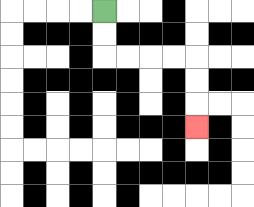{'start': '[4, 0]', 'end': '[8, 5]', 'path_directions': 'D,D,R,R,R,R,D,D,D', 'path_coordinates': '[[4, 0], [4, 1], [4, 2], [5, 2], [6, 2], [7, 2], [8, 2], [8, 3], [8, 4], [8, 5]]'}